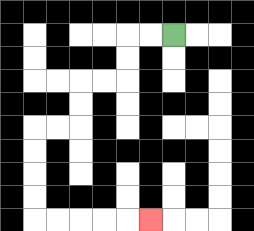{'start': '[7, 1]', 'end': '[6, 9]', 'path_directions': 'L,L,D,D,L,L,D,D,L,L,D,D,D,D,R,R,R,R,R', 'path_coordinates': '[[7, 1], [6, 1], [5, 1], [5, 2], [5, 3], [4, 3], [3, 3], [3, 4], [3, 5], [2, 5], [1, 5], [1, 6], [1, 7], [1, 8], [1, 9], [2, 9], [3, 9], [4, 9], [5, 9], [6, 9]]'}